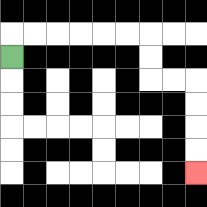{'start': '[0, 2]', 'end': '[8, 7]', 'path_directions': 'U,R,R,R,R,R,R,D,D,R,R,D,D,D,D', 'path_coordinates': '[[0, 2], [0, 1], [1, 1], [2, 1], [3, 1], [4, 1], [5, 1], [6, 1], [6, 2], [6, 3], [7, 3], [8, 3], [8, 4], [8, 5], [8, 6], [8, 7]]'}